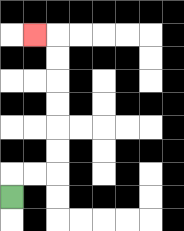{'start': '[0, 8]', 'end': '[1, 1]', 'path_directions': 'U,R,R,U,U,U,U,U,U,L', 'path_coordinates': '[[0, 8], [0, 7], [1, 7], [2, 7], [2, 6], [2, 5], [2, 4], [2, 3], [2, 2], [2, 1], [1, 1]]'}